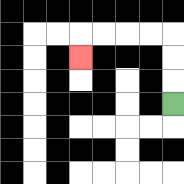{'start': '[7, 4]', 'end': '[3, 2]', 'path_directions': 'U,U,U,L,L,L,L,D', 'path_coordinates': '[[7, 4], [7, 3], [7, 2], [7, 1], [6, 1], [5, 1], [4, 1], [3, 1], [3, 2]]'}